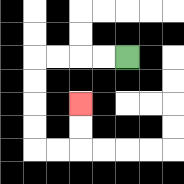{'start': '[5, 2]', 'end': '[3, 4]', 'path_directions': 'L,L,L,L,D,D,D,D,R,R,U,U', 'path_coordinates': '[[5, 2], [4, 2], [3, 2], [2, 2], [1, 2], [1, 3], [1, 4], [1, 5], [1, 6], [2, 6], [3, 6], [3, 5], [3, 4]]'}